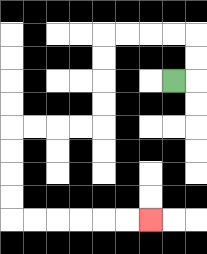{'start': '[7, 3]', 'end': '[6, 9]', 'path_directions': 'R,U,U,L,L,L,L,D,D,D,D,L,L,L,L,D,D,D,D,R,R,R,R,R,R', 'path_coordinates': '[[7, 3], [8, 3], [8, 2], [8, 1], [7, 1], [6, 1], [5, 1], [4, 1], [4, 2], [4, 3], [4, 4], [4, 5], [3, 5], [2, 5], [1, 5], [0, 5], [0, 6], [0, 7], [0, 8], [0, 9], [1, 9], [2, 9], [3, 9], [4, 9], [5, 9], [6, 9]]'}